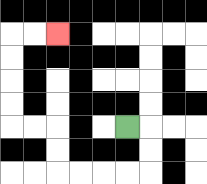{'start': '[5, 5]', 'end': '[2, 1]', 'path_directions': 'R,D,D,L,L,L,L,U,U,L,L,U,U,U,U,R,R', 'path_coordinates': '[[5, 5], [6, 5], [6, 6], [6, 7], [5, 7], [4, 7], [3, 7], [2, 7], [2, 6], [2, 5], [1, 5], [0, 5], [0, 4], [0, 3], [0, 2], [0, 1], [1, 1], [2, 1]]'}